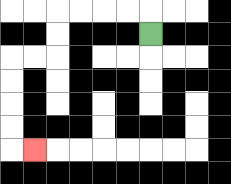{'start': '[6, 1]', 'end': '[1, 6]', 'path_directions': 'U,L,L,L,L,D,D,L,L,D,D,D,D,R', 'path_coordinates': '[[6, 1], [6, 0], [5, 0], [4, 0], [3, 0], [2, 0], [2, 1], [2, 2], [1, 2], [0, 2], [0, 3], [0, 4], [0, 5], [0, 6], [1, 6]]'}